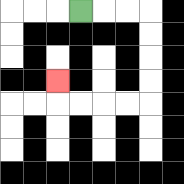{'start': '[3, 0]', 'end': '[2, 3]', 'path_directions': 'R,R,R,D,D,D,D,L,L,L,L,U', 'path_coordinates': '[[3, 0], [4, 0], [5, 0], [6, 0], [6, 1], [6, 2], [6, 3], [6, 4], [5, 4], [4, 4], [3, 4], [2, 4], [2, 3]]'}